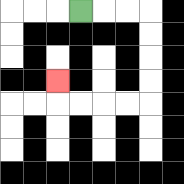{'start': '[3, 0]', 'end': '[2, 3]', 'path_directions': 'R,R,R,D,D,D,D,L,L,L,L,U', 'path_coordinates': '[[3, 0], [4, 0], [5, 0], [6, 0], [6, 1], [6, 2], [6, 3], [6, 4], [5, 4], [4, 4], [3, 4], [2, 4], [2, 3]]'}